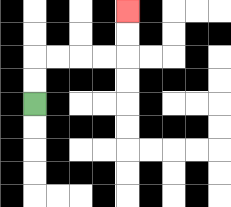{'start': '[1, 4]', 'end': '[5, 0]', 'path_directions': 'U,U,R,R,R,R,U,U', 'path_coordinates': '[[1, 4], [1, 3], [1, 2], [2, 2], [3, 2], [4, 2], [5, 2], [5, 1], [5, 0]]'}